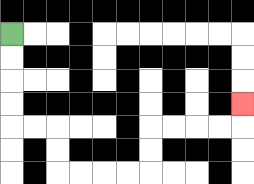{'start': '[0, 1]', 'end': '[10, 4]', 'path_directions': 'D,D,D,D,R,R,D,D,R,R,R,R,U,U,R,R,R,R,U', 'path_coordinates': '[[0, 1], [0, 2], [0, 3], [0, 4], [0, 5], [1, 5], [2, 5], [2, 6], [2, 7], [3, 7], [4, 7], [5, 7], [6, 7], [6, 6], [6, 5], [7, 5], [8, 5], [9, 5], [10, 5], [10, 4]]'}